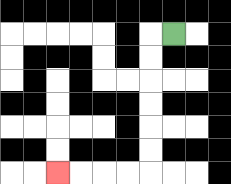{'start': '[7, 1]', 'end': '[2, 7]', 'path_directions': 'L,D,D,D,D,D,D,L,L,L,L', 'path_coordinates': '[[7, 1], [6, 1], [6, 2], [6, 3], [6, 4], [6, 5], [6, 6], [6, 7], [5, 7], [4, 7], [3, 7], [2, 7]]'}